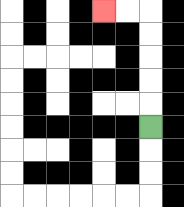{'start': '[6, 5]', 'end': '[4, 0]', 'path_directions': 'U,U,U,U,U,L,L', 'path_coordinates': '[[6, 5], [6, 4], [6, 3], [6, 2], [6, 1], [6, 0], [5, 0], [4, 0]]'}